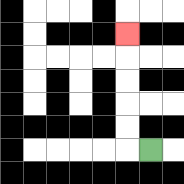{'start': '[6, 6]', 'end': '[5, 1]', 'path_directions': 'L,U,U,U,U,U', 'path_coordinates': '[[6, 6], [5, 6], [5, 5], [5, 4], [5, 3], [5, 2], [5, 1]]'}